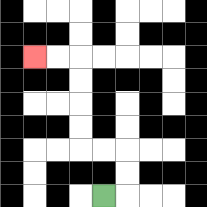{'start': '[4, 8]', 'end': '[1, 2]', 'path_directions': 'R,U,U,L,L,U,U,U,U,L,L', 'path_coordinates': '[[4, 8], [5, 8], [5, 7], [5, 6], [4, 6], [3, 6], [3, 5], [3, 4], [3, 3], [3, 2], [2, 2], [1, 2]]'}